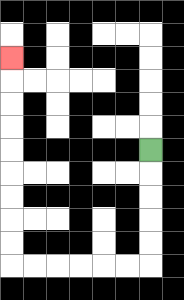{'start': '[6, 6]', 'end': '[0, 2]', 'path_directions': 'D,D,D,D,D,L,L,L,L,L,L,U,U,U,U,U,U,U,U,U', 'path_coordinates': '[[6, 6], [6, 7], [6, 8], [6, 9], [6, 10], [6, 11], [5, 11], [4, 11], [3, 11], [2, 11], [1, 11], [0, 11], [0, 10], [0, 9], [0, 8], [0, 7], [0, 6], [0, 5], [0, 4], [0, 3], [0, 2]]'}